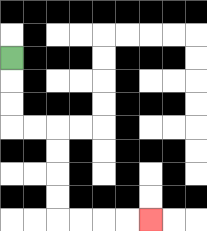{'start': '[0, 2]', 'end': '[6, 9]', 'path_directions': 'D,D,D,R,R,D,D,D,D,R,R,R,R', 'path_coordinates': '[[0, 2], [0, 3], [0, 4], [0, 5], [1, 5], [2, 5], [2, 6], [2, 7], [2, 8], [2, 9], [3, 9], [4, 9], [5, 9], [6, 9]]'}